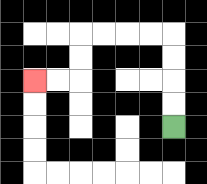{'start': '[7, 5]', 'end': '[1, 3]', 'path_directions': 'U,U,U,U,L,L,L,L,D,D,L,L', 'path_coordinates': '[[7, 5], [7, 4], [7, 3], [7, 2], [7, 1], [6, 1], [5, 1], [4, 1], [3, 1], [3, 2], [3, 3], [2, 3], [1, 3]]'}